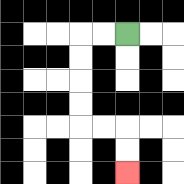{'start': '[5, 1]', 'end': '[5, 7]', 'path_directions': 'L,L,D,D,D,D,R,R,D,D', 'path_coordinates': '[[5, 1], [4, 1], [3, 1], [3, 2], [3, 3], [3, 4], [3, 5], [4, 5], [5, 5], [5, 6], [5, 7]]'}